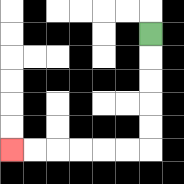{'start': '[6, 1]', 'end': '[0, 6]', 'path_directions': 'D,D,D,D,D,L,L,L,L,L,L', 'path_coordinates': '[[6, 1], [6, 2], [6, 3], [6, 4], [6, 5], [6, 6], [5, 6], [4, 6], [3, 6], [2, 6], [1, 6], [0, 6]]'}